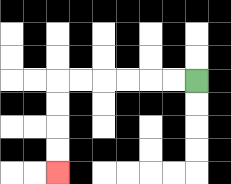{'start': '[8, 3]', 'end': '[2, 7]', 'path_directions': 'L,L,L,L,L,L,D,D,D,D', 'path_coordinates': '[[8, 3], [7, 3], [6, 3], [5, 3], [4, 3], [3, 3], [2, 3], [2, 4], [2, 5], [2, 6], [2, 7]]'}